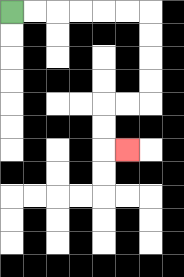{'start': '[0, 0]', 'end': '[5, 6]', 'path_directions': 'R,R,R,R,R,R,D,D,D,D,L,L,D,D,R', 'path_coordinates': '[[0, 0], [1, 0], [2, 0], [3, 0], [4, 0], [5, 0], [6, 0], [6, 1], [6, 2], [6, 3], [6, 4], [5, 4], [4, 4], [4, 5], [4, 6], [5, 6]]'}